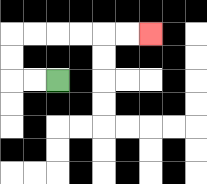{'start': '[2, 3]', 'end': '[6, 1]', 'path_directions': 'L,L,U,U,R,R,R,R,R,R', 'path_coordinates': '[[2, 3], [1, 3], [0, 3], [0, 2], [0, 1], [1, 1], [2, 1], [3, 1], [4, 1], [5, 1], [6, 1]]'}